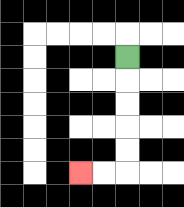{'start': '[5, 2]', 'end': '[3, 7]', 'path_directions': 'D,D,D,D,D,L,L', 'path_coordinates': '[[5, 2], [5, 3], [5, 4], [5, 5], [5, 6], [5, 7], [4, 7], [3, 7]]'}